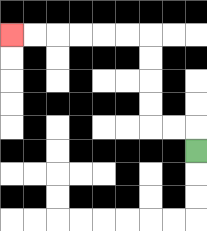{'start': '[8, 6]', 'end': '[0, 1]', 'path_directions': 'U,L,L,U,U,U,U,L,L,L,L,L,L', 'path_coordinates': '[[8, 6], [8, 5], [7, 5], [6, 5], [6, 4], [6, 3], [6, 2], [6, 1], [5, 1], [4, 1], [3, 1], [2, 1], [1, 1], [0, 1]]'}